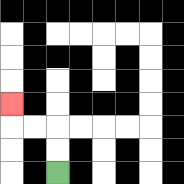{'start': '[2, 7]', 'end': '[0, 4]', 'path_directions': 'U,U,L,L,U', 'path_coordinates': '[[2, 7], [2, 6], [2, 5], [1, 5], [0, 5], [0, 4]]'}